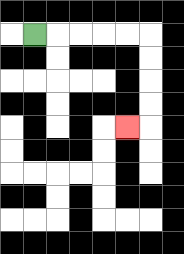{'start': '[1, 1]', 'end': '[5, 5]', 'path_directions': 'R,R,R,R,R,D,D,D,D,L', 'path_coordinates': '[[1, 1], [2, 1], [3, 1], [4, 1], [5, 1], [6, 1], [6, 2], [6, 3], [6, 4], [6, 5], [5, 5]]'}